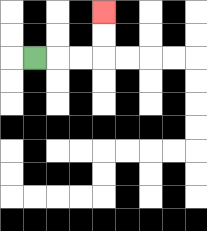{'start': '[1, 2]', 'end': '[4, 0]', 'path_directions': 'R,R,R,U,U', 'path_coordinates': '[[1, 2], [2, 2], [3, 2], [4, 2], [4, 1], [4, 0]]'}